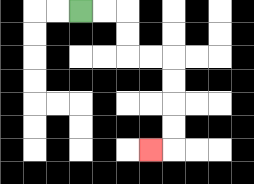{'start': '[3, 0]', 'end': '[6, 6]', 'path_directions': 'R,R,D,D,R,R,D,D,D,D,L', 'path_coordinates': '[[3, 0], [4, 0], [5, 0], [5, 1], [5, 2], [6, 2], [7, 2], [7, 3], [7, 4], [7, 5], [7, 6], [6, 6]]'}